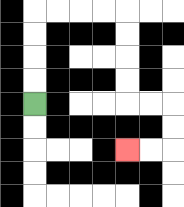{'start': '[1, 4]', 'end': '[5, 6]', 'path_directions': 'U,U,U,U,R,R,R,R,D,D,D,D,R,R,D,D,L,L', 'path_coordinates': '[[1, 4], [1, 3], [1, 2], [1, 1], [1, 0], [2, 0], [3, 0], [4, 0], [5, 0], [5, 1], [5, 2], [5, 3], [5, 4], [6, 4], [7, 4], [7, 5], [7, 6], [6, 6], [5, 6]]'}